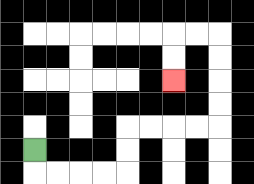{'start': '[1, 6]', 'end': '[7, 3]', 'path_directions': 'D,R,R,R,R,U,U,R,R,R,R,U,U,U,U,L,L,D,D', 'path_coordinates': '[[1, 6], [1, 7], [2, 7], [3, 7], [4, 7], [5, 7], [5, 6], [5, 5], [6, 5], [7, 5], [8, 5], [9, 5], [9, 4], [9, 3], [9, 2], [9, 1], [8, 1], [7, 1], [7, 2], [7, 3]]'}